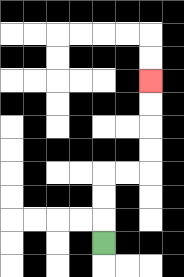{'start': '[4, 10]', 'end': '[6, 3]', 'path_directions': 'U,U,U,R,R,U,U,U,U', 'path_coordinates': '[[4, 10], [4, 9], [4, 8], [4, 7], [5, 7], [6, 7], [6, 6], [6, 5], [6, 4], [6, 3]]'}